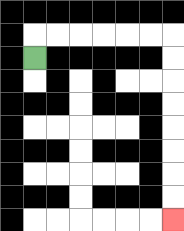{'start': '[1, 2]', 'end': '[7, 9]', 'path_directions': 'U,R,R,R,R,R,R,D,D,D,D,D,D,D,D', 'path_coordinates': '[[1, 2], [1, 1], [2, 1], [3, 1], [4, 1], [5, 1], [6, 1], [7, 1], [7, 2], [7, 3], [7, 4], [7, 5], [7, 6], [7, 7], [7, 8], [7, 9]]'}